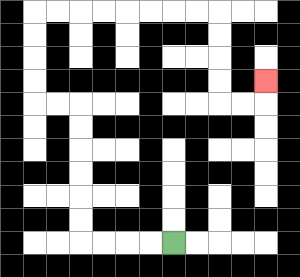{'start': '[7, 10]', 'end': '[11, 3]', 'path_directions': 'L,L,L,L,U,U,U,U,U,U,L,L,U,U,U,U,R,R,R,R,R,R,R,R,D,D,D,D,R,R,U', 'path_coordinates': '[[7, 10], [6, 10], [5, 10], [4, 10], [3, 10], [3, 9], [3, 8], [3, 7], [3, 6], [3, 5], [3, 4], [2, 4], [1, 4], [1, 3], [1, 2], [1, 1], [1, 0], [2, 0], [3, 0], [4, 0], [5, 0], [6, 0], [7, 0], [8, 0], [9, 0], [9, 1], [9, 2], [9, 3], [9, 4], [10, 4], [11, 4], [11, 3]]'}